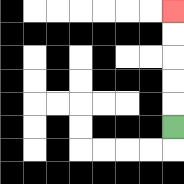{'start': '[7, 5]', 'end': '[7, 0]', 'path_directions': 'U,U,U,U,U', 'path_coordinates': '[[7, 5], [7, 4], [7, 3], [7, 2], [7, 1], [7, 0]]'}